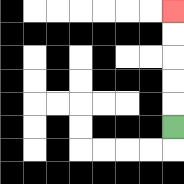{'start': '[7, 5]', 'end': '[7, 0]', 'path_directions': 'U,U,U,U,U', 'path_coordinates': '[[7, 5], [7, 4], [7, 3], [7, 2], [7, 1], [7, 0]]'}